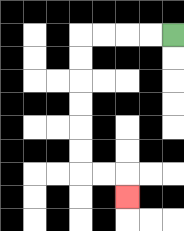{'start': '[7, 1]', 'end': '[5, 8]', 'path_directions': 'L,L,L,L,D,D,D,D,D,D,R,R,D', 'path_coordinates': '[[7, 1], [6, 1], [5, 1], [4, 1], [3, 1], [3, 2], [3, 3], [3, 4], [3, 5], [3, 6], [3, 7], [4, 7], [5, 7], [5, 8]]'}